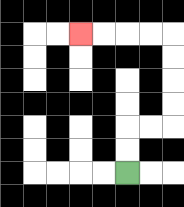{'start': '[5, 7]', 'end': '[3, 1]', 'path_directions': 'U,U,R,R,U,U,U,U,L,L,L,L', 'path_coordinates': '[[5, 7], [5, 6], [5, 5], [6, 5], [7, 5], [7, 4], [7, 3], [7, 2], [7, 1], [6, 1], [5, 1], [4, 1], [3, 1]]'}